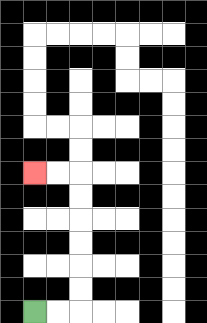{'start': '[1, 13]', 'end': '[1, 7]', 'path_directions': 'R,R,U,U,U,U,U,U,L,L', 'path_coordinates': '[[1, 13], [2, 13], [3, 13], [3, 12], [3, 11], [3, 10], [3, 9], [3, 8], [3, 7], [2, 7], [1, 7]]'}